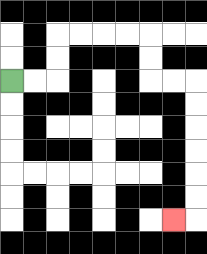{'start': '[0, 3]', 'end': '[7, 9]', 'path_directions': 'R,R,U,U,R,R,R,R,D,D,R,R,D,D,D,D,D,D,L', 'path_coordinates': '[[0, 3], [1, 3], [2, 3], [2, 2], [2, 1], [3, 1], [4, 1], [5, 1], [6, 1], [6, 2], [6, 3], [7, 3], [8, 3], [8, 4], [8, 5], [8, 6], [8, 7], [8, 8], [8, 9], [7, 9]]'}